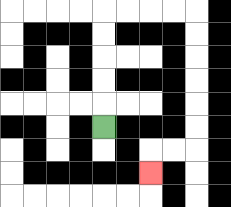{'start': '[4, 5]', 'end': '[6, 7]', 'path_directions': 'U,U,U,U,U,R,R,R,R,D,D,D,D,D,D,L,L,D', 'path_coordinates': '[[4, 5], [4, 4], [4, 3], [4, 2], [4, 1], [4, 0], [5, 0], [6, 0], [7, 0], [8, 0], [8, 1], [8, 2], [8, 3], [8, 4], [8, 5], [8, 6], [7, 6], [6, 6], [6, 7]]'}